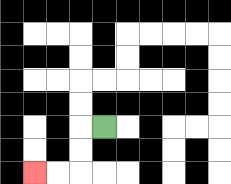{'start': '[4, 5]', 'end': '[1, 7]', 'path_directions': 'L,D,D,L,L', 'path_coordinates': '[[4, 5], [3, 5], [3, 6], [3, 7], [2, 7], [1, 7]]'}